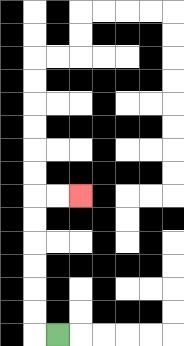{'start': '[2, 14]', 'end': '[3, 8]', 'path_directions': 'L,U,U,U,U,U,U,R,R', 'path_coordinates': '[[2, 14], [1, 14], [1, 13], [1, 12], [1, 11], [1, 10], [1, 9], [1, 8], [2, 8], [3, 8]]'}